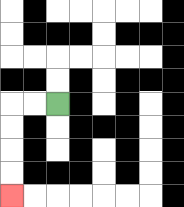{'start': '[2, 4]', 'end': '[0, 8]', 'path_directions': 'L,L,D,D,D,D', 'path_coordinates': '[[2, 4], [1, 4], [0, 4], [0, 5], [0, 6], [0, 7], [0, 8]]'}